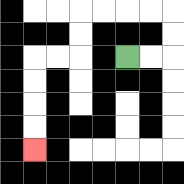{'start': '[5, 2]', 'end': '[1, 6]', 'path_directions': 'R,R,U,U,L,L,L,L,D,D,L,L,D,D,D,D', 'path_coordinates': '[[5, 2], [6, 2], [7, 2], [7, 1], [7, 0], [6, 0], [5, 0], [4, 0], [3, 0], [3, 1], [3, 2], [2, 2], [1, 2], [1, 3], [1, 4], [1, 5], [1, 6]]'}